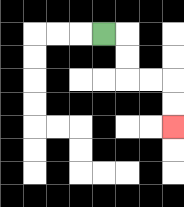{'start': '[4, 1]', 'end': '[7, 5]', 'path_directions': 'R,D,D,R,R,D,D', 'path_coordinates': '[[4, 1], [5, 1], [5, 2], [5, 3], [6, 3], [7, 3], [7, 4], [7, 5]]'}